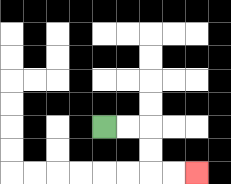{'start': '[4, 5]', 'end': '[8, 7]', 'path_directions': 'R,R,D,D,R,R', 'path_coordinates': '[[4, 5], [5, 5], [6, 5], [6, 6], [6, 7], [7, 7], [8, 7]]'}